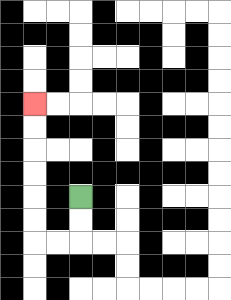{'start': '[3, 8]', 'end': '[1, 4]', 'path_directions': 'D,D,L,L,U,U,U,U,U,U', 'path_coordinates': '[[3, 8], [3, 9], [3, 10], [2, 10], [1, 10], [1, 9], [1, 8], [1, 7], [1, 6], [1, 5], [1, 4]]'}